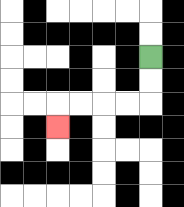{'start': '[6, 2]', 'end': '[2, 5]', 'path_directions': 'D,D,L,L,L,L,D', 'path_coordinates': '[[6, 2], [6, 3], [6, 4], [5, 4], [4, 4], [3, 4], [2, 4], [2, 5]]'}